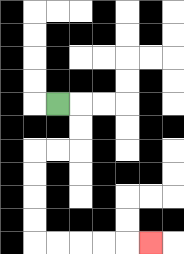{'start': '[2, 4]', 'end': '[6, 10]', 'path_directions': 'R,D,D,L,L,D,D,D,D,R,R,R,R,R', 'path_coordinates': '[[2, 4], [3, 4], [3, 5], [3, 6], [2, 6], [1, 6], [1, 7], [1, 8], [1, 9], [1, 10], [2, 10], [3, 10], [4, 10], [5, 10], [6, 10]]'}